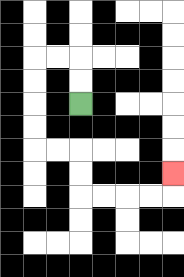{'start': '[3, 4]', 'end': '[7, 7]', 'path_directions': 'U,U,L,L,D,D,D,D,R,R,D,D,R,R,R,R,U', 'path_coordinates': '[[3, 4], [3, 3], [3, 2], [2, 2], [1, 2], [1, 3], [1, 4], [1, 5], [1, 6], [2, 6], [3, 6], [3, 7], [3, 8], [4, 8], [5, 8], [6, 8], [7, 8], [7, 7]]'}